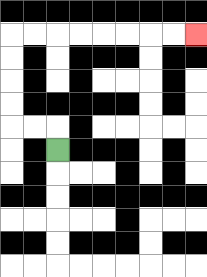{'start': '[2, 6]', 'end': '[8, 1]', 'path_directions': 'U,L,L,U,U,U,U,R,R,R,R,R,R,R,R', 'path_coordinates': '[[2, 6], [2, 5], [1, 5], [0, 5], [0, 4], [0, 3], [0, 2], [0, 1], [1, 1], [2, 1], [3, 1], [4, 1], [5, 1], [6, 1], [7, 1], [8, 1]]'}